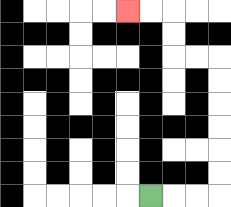{'start': '[6, 8]', 'end': '[5, 0]', 'path_directions': 'R,R,R,U,U,U,U,U,U,L,L,U,U,L,L', 'path_coordinates': '[[6, 8], [7, 8], [8, 8], [9, 8], [9, 7], [9, 6], [9, 5], [9, 4], [9, 3], [9, 2], [8, 2], [7, 2], [7, 1], [7, 0], [6, 0], [5, 0]]'}